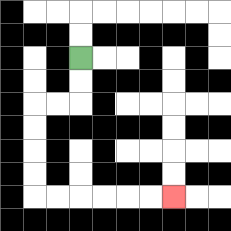{'start': '[3, 2]', 'end': '[7, 8]', 'path_directions': 'D,D,L,L,D,D,D,D,R,R,R,R,R,R', 'path_coordinates': '[[3, 2], [3, 3], [3, 4], [2, 4], [1, 4], [1, 5], [1, 6], [1, 7], [1, 8], [2, 8], [3, 8], [4, 8], [5, 8], [6, 8], [7, 8]]'}